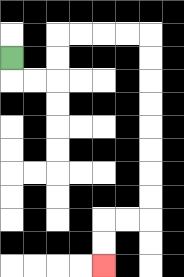{'start': '[0, 2]', 'end': '[4, 11]', 'path_directions': 'D,R,R,U,U,R,R,R,R,D,D,D,D,D,D,D,D,L,L,D,D', 'path_coordinates': '[[0, 2], [0, 3], [1, 3], [2, 3], [2, 2], [2, 1], [3, 1], [4, 1], [5, 1], [6, 1], [6, 2], [6, 3], [6, 4], [6, 5], [6, 6], [6, 7], [6, 8], [6, 9], [5, 9], [4, 9], [4, 10], [4, 11]]'}